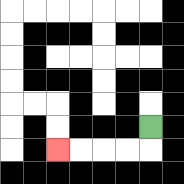{'start': '[6, 5]', 'end': '[2, 6]', 'path_directions': 'D,L,L,L,L', 'path_coordinates': '[[6, 5], [6, 6], [5, 6], [4, 6], [3, 6], [2, 6]]'}